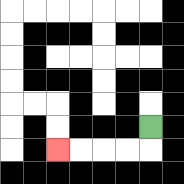{'start': '[6, 5]', 'end': '[2, 6]', 'path_directions': 'D,L,L,L,L', 'path_coordinates': '[[6, 5], [6, 6], [5, 6], [4, 6], [3, 6], [2, 6]]'}